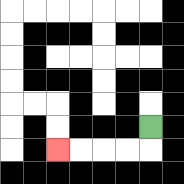{'start': '[6, 5]', 'end': '[2, 6]', 'path_directions': 'D,L,L,L,L', 'path_coordinates': '[[6, 5], [6, 6], [5, 6], [4, 6], [3, 6], [2, 6]]'}